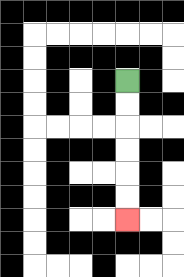{'start': '[5, 3]', 'end': '[5, 9]', 'path_directions': 'D,D,D,D,D,D', 'path_coordinates': '[[5, 3], [5, 4], [5, 5], [5, 6], [5, 7], [5, 8], [5, 9]]'}